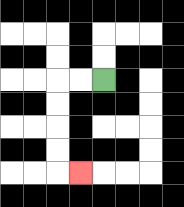{'start': '[4, 3]', 'end': '[3, 7]', 'path_directions': 'L,L,D,D,D,D,R', 'path_coordinates': '[[4, 3], [3, 3], [2, 3], [2, 4], [2, 5], [2, 6], [2, 7], [3, 7]]'}